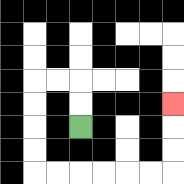{'start': '[3, 5]', 'end': '[7, 4]', 'path_directions': 'U,U,L,L,D,D,D,D,R,R,R,R,R,R,U,U,U', 'path_coordinates': '[[3, 5], [3, 4], [3, 3], [2, 3], [1, 3], [1, 4], [1, 5], [1, 6], [1, 7], [2, 7], [3, 7], [4, 7], [5, 7], [6, 7], [7, 7], [7, 6], [7, 5], [7, 4]]'}